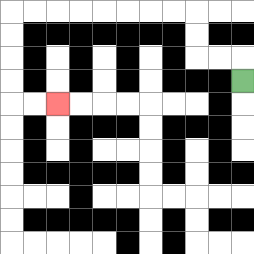{'start': '[10, 3]', 'end': '[2, 4]', 'path_directions': 'U,L,L,U,U,L,L,L,L,L,L,L,L,D,D,D,D,R,R', 'path_coordinates': '[[10, 3], [10, 2], [9, 2], [8, 2], [8, 1], [8, 0], [7, 0], [6, 0], [5, 0], [4, 0], [3, 0], [2, 0], [1, 0], [0, 0], [0, 1], [0, 2], [0, 3], [0, 4], [1, 4], [2, 4]]'}